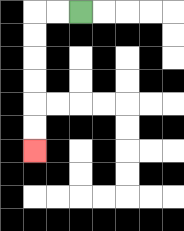{'start': '[3, 0]', 'end': '[1, 6]', 'path_directions': 'L,L,D,D,D,D,D,D', 'path_coordinates': '[[3, 0], [2, 0], [1, 0], [1, 1], [1, 2], [1, 3], [1, 4], [1, 5], [1, 6]]'}